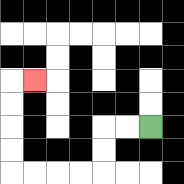{'start': '[6, 5]', 'end': '[1, 3]', 'path_directions': 'L,L,D,D,L,L,L,L,U,U,U,U,R', 'path_coordinates': '[[6, 5], [5, 5], [4, 5], [4, 6], [4, 7], [3, 7], [2, 7], [1, 7], [0, 7], [0, 6], [0, 5], [0, 4], [0, 3], [1, 3]]'}